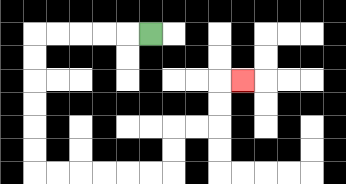{'start': '[6, 1]', 'end': '[10, 3]', 'path_directions': 'L,L,L,L,L,D,D,D,D,D,D,R,R,R,R,R,R,U,U,R,R,U,U,R', 'path_coordinates': '[[6, 1], [5, 1], [4, 1], [3, 1], [2, 1], [1, 1], [1, 2], [1, 3], [1, 4], [1, 5], [1, 6], [1, 7], [2, 7], [3, 7], [4, 7], [5, 7], [6, 7], [7, 7], [7, 6], [7, 5], [8, 5], [9, 5], [9, 4], [9, 3], [10, 3]]'}